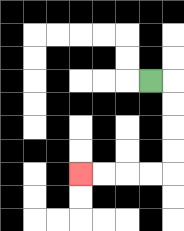{'start': '[6, 3]', 'end': '[3, 7]', 'path_directions': 'R,D,D,D,D,L,L,L,L', 'path_coordinates': '[[6, 3], [7, 3], [7, 4], [7, 5], [7, 6], [7, 7], [6, 7], [5, 7], [4, 7], [3, 7]]'}